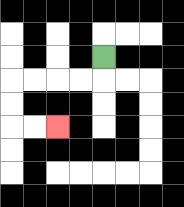{'start': '[4, 2]', 'end': '[2, 5]', 'path_directions': 'D,L,L,L,L,D,D,R,R', 'path_coordinates': '[[4, 2], [4, 3], [3, 3], [2, 3], [1, 3], [0, 3], [0, 4], [0, 5], [1, 5], [2, 5]]'}